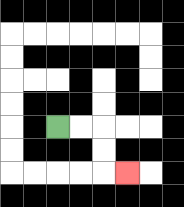{'start': '[2, 5]', 'end': '[5, 7]', 'path_directions': 'R,R,D,D,R', 'path_coordinates': '[[2, 5], [3, 5], [4, 5], [4, 6], [4, 7], [5, 7]]'}